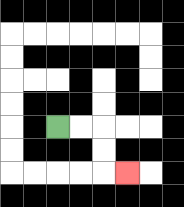{'start': '[2, 5]', 'end': '[5, 7]', 'path_directions': 'R,R,D,D,R', 'path_coordinates': '[[2, 5], [3, 5], [4, 5], [4, 6], [4, 7], [5, 7]]'}